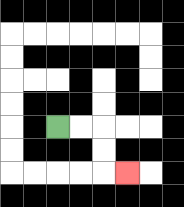{'start': '[2, 5]', 'end': '[5, 7]', 'path_directions': 'R,R,D,D,R', 'path_coordinates': '[[2, 5], [3, 5], [4, 5], [4, 6], [4, 7], [5, 7]]'}